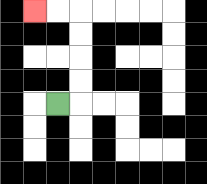{'start': '[2, 4]', 'end': '[1, 0]', 'path_directions': 'R,U,U,U,U,L,L', 'path_coordinates': '[[2, 4], [3, 4], [3, 3], [3, 2], [3, 1], [3, 0], [2, 0], [1, 0]]'}